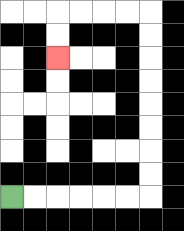{'start': '[0, 8]', 'end': '[2, 2]', 'path_directions': 'R,R,R,R,R,R,U,U,U,U,U,U,U,U,L,L,L,L,D,D', 'path_coordinates': '[[0, 8], [1, 8], [2, 8], [3, 8], [4, 8], [5, 8], [6, 8], [6, 7], [6, 6], [6, 5], [6, 4], [6, 3], [6, 2], [6, 1], [6, 0], [5, 0], [4, 0], [3, 0], [2, 0], [2, 1], [2, 2]]'}